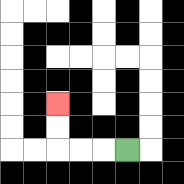{'start': '[5, 6]', 'end': '[2, 4]', 'path_directions': 'L,L,L,U,U', 'path_coordinates': '[[5, 6], [4, 6], [3, 6], [2, 6], [2, 5], [2, 4]]'}